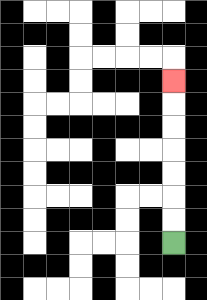{'start': '[7, 10]', 'end': '[7, 3]', 'path_directions': 'U,U,U,U,U,U,U', 'path_coordinates': '[[7, 10], [7, 9], [7, 8], [7, 7], [7, 6], [7, 5], [7, 4], [7, 3]]'}